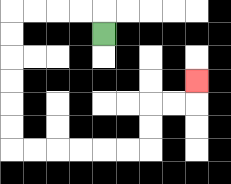{'start': '[4, 1]', 'end': '[8, 3]', 'path_directions': 'U,L,L,L,L,D,D,D,D,D,D,R,R,R,R,R,R,U,U,R,R,U', 'path_coordinates': '[[4, 1], [4, 0], [3, 0], [2, 0], [1, 0], [0, 0], [0, 1], [0, 2], [0, 3], [0, 4], [0, 5], [0, 6], [1, 6], [2, 6], [3, 6], [4, 6], [5, 6], [6, 6], [6, 5], [6, 4], [7, 4], [8, 4], [8, 3]]'}